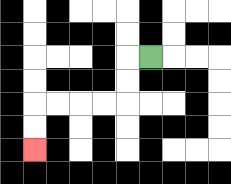{'start': '[6, 2]', 'end': '[1, 6]', 'path_directions': 'L,D,D,L,L,L,L,D,D', 'path_coordinates': '[[6, 2], [5, 2], [5, 3], [5, 4], [4, 4], [3, 4], [2, 4], [1, 4], [1, 5], [1, 6]]'}